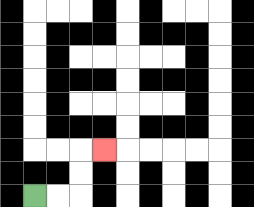{'start': '[1, 8]', 'end': '[4, 6]', 'path_directions': 'R,R,U,U,R', 'path_coordinates': '[[1, 8], [2, 8], [3, 8], [3, 7], [3, 6], [4, 6]]'}